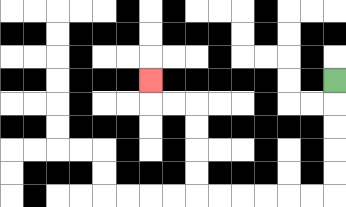{'start': '[14, 3]', 'end': '[6, 3]', 'path_directions': 'D,D,D,D,D,L,L,L,L,L,L,U,U,U,U,L,L,U', 'path_coordinates': '[[14, 3], [14, 4], [14, 5], [14, 6], [14, 7], [14, 8], [13, 8], [12, 8], [11, 8], [10, 8], [9, 8], [8, 8], [8, 7], [8, 6], [8, 5], [8, 4], [7, 4], [6, 4], [6, 3]]'}